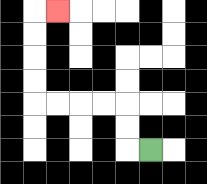{'start': '[6, 6]', 'end': '[2, 0]', 'path_directions': 'L,U,U,L,L,L,L,U,U,U,U,R', 'path_coordinates': '[[6, 6], [5, 6], [5, 5], [5, 4], [4, 4], [3, 4], [2, 4], [1, 4], [1, 3], [1, 2], [1, 1], [1, 0], [2, 0]]'}